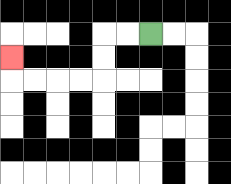{'start': '[6, 1]', 'end': '[0, 2]', 'path_directions': 'L,L,D,D,L,L,L,L,U', 'path_coordinates': '[[6, 1], [5, 1], [4, 1], [4, 2], [4, 3], [3, 3], [2, 3], [1, 3], [0, 3], [0, 2]]'}